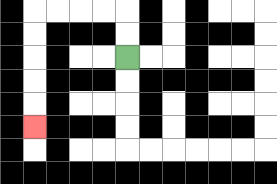{'start': '[5, 2]', 'end': '[1, 5]', 'path_directions': 'U,U,L,L,L,L,D,D,D,D,D', 'path_coordinates': '[[5, 2], [5, 1], [5, 0], [4, 0], [3, 0], [2, 0], [1, 0], [1, 1], [1, 2], [1, 3], [1, 4], [1, 5]]'}